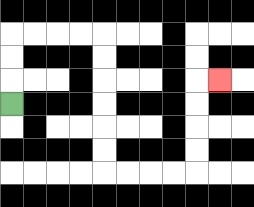{'start': '[0, 4]', 'end': '[9, 3]', 'path_directions': 'U,U,U,R,R,R,R,D,D,D,D,D,D,R,R,R,R,U,U,U,U,R', 'path_coordinates': '[[0, 4], [0, 3], [0, 2], [0, 1], [1, 1], [2, 1], [3, 1], [4, 1], [4, 2], [4, 3], [4, 4], [4, 5], [4, 6], [4, 7], [5, 7], [6, 7], [7, 7], [8, 7], [8, 6], [8, 5], [8, 4], [8, 3], [9, 3]]'}